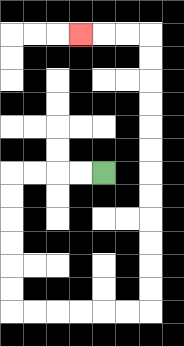{'start': '[4, 7]', 'end': '[3, 1]', 'path_directions': 'L,L,L,L,D,D,D,D,D,D,R,R,R,R,R,R,U,U,U,U,U,U,U,U,U,U,U,U,L,L,L', 'path_coordinates': '[[4, 7], [3, 7], [2, 7], [1, 7], [0, 7], [0, 8], [0, 9], [0, 10], [0, 11], [0, 12], [0, 13], [1, 13], [2, 13], [3, 13], [4, 13], [5, 13], [6, 13], [6, 12], [6, 11], [6, 10], [6, 9], [6, 8], [6, 7], [6, 6], [6, 5], [6, 4], [6, 3], [6, 2], [6, 1], [5, 1], [4, 1], [3, 1]]'}